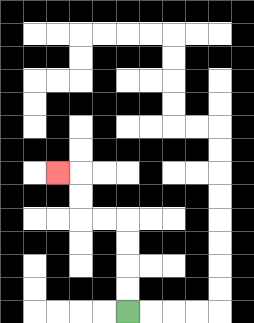{'start': '[5, 13]', 'end': '[2, 7]', 'path_directions': 'U,U,U,U,L,L,U,U,L', 'path_coordinates': '[[5, 13], [5, 12], [5, 11], [5, 10], [5, 9], [4, 9], [3, 9], [3, 8], [3, 7], [2, 7]]'}